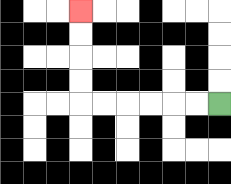{'start': '[9, 4]', 'end': '[3, 0]', 'path_directions': 'L,L,L,L,L,L,U,U,U,U', 'path_coordinates': '[[9, 4], [8, 4], [7, 4], [6, 4], [5, 4], [4, 4], [3, 4], [3, 3], [3, 2], [3, 1], [3, 0]]'}